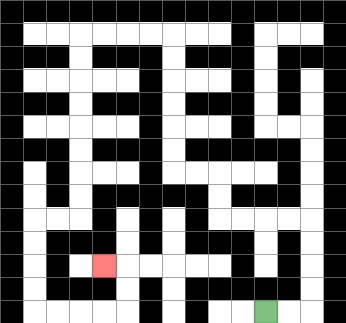{'start': '[11, 13]', 'end': '[4, 11]', 'path_directions': 'R,R,U,U,U,U,L,L,L,L,U,U,L,L,U,U,U,U,U,U,L,L,L,L,D,D,D,D,D,D,D,D,L,L,D,D,D,D,R,R,R,R,U,U,L', 'path_coordinates': '[[11, 13], [12, 13], [13, 13], [13, 12], [13, 11], [13, 10], [13, 9], [12, 9], [11, 9], [10, 9], [9, 9], [9, 8], [9, 7], [8, 7], [7, 7], [7, 6], [7, 5], [7, 4], [7, 3], [7, 2], [7, 1], [6, 1], [5, 1], [4, 1], [3, 1], [3, 2], [3, 3], [3, 4], [3, 5], [3, 6], [3, 7], [3, 8], [3, 9], [2, 9], [1, 9], [1, 10], [1, 11], [1, 12], [1, 13], [2, 13], [3, 13], [4, 13], [5, 13], [5, 12], [5, 11], [4, 11]]'}